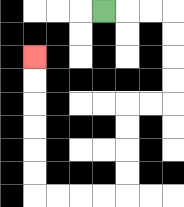{'start': '[4, 0]', 'end': '[1, 2]', 'path_directions': 'R,R,R,D,D,D,D,L,L,D,D,D,D,L,L,L,L,U,U,U,U,U,U', 'path_coordinates': '[[4, 0], [5, 0], [6, 0], [7, 0], [7, 1], [7, 2], [7, 3], [7, 4], [6, 4], [5, 4], [5, 5], [5, 6], [5, 7], [5, 8], [4, 8], [3, 8], [2, 8], [1, 8], [1, 7], [1, 6], [1, 5], [1, 4], [1, 3], [1, 2]]'}